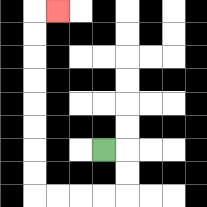{'start': '[4, 6]', 'end': '[2, 0]', 'path_directions': 'R,D,D,L,L,L,L,U,U,U,U,U,U,U,U,R', 'path_coordinates': '[[4, 6], [5, 6], [5, 7], [5, 8], [4, 8], [3, 8], [2, 8], [1, 8], [1, 7], [1, 6], [1, 5], [1, 4], [1, 3], [1, 2], [1, 1], [1, 0], [2, 0]]'}